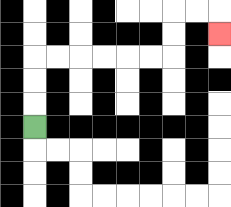{'start': '[1, 5]', 'end': '[9, 1]', 'path_directions': 'U,U,U,R,R,R,R,R,R,U,U,R,R,D', 'path_coordinates': '[[1, 5], [1, 4], [1, 3], [1, 2], [2, 2], [3, 2], [4, 2], [5, 2], [6, 2], [7, 2], [7, 1], [7, 0], [8, 0], [9, 0], [9, 1]]'}